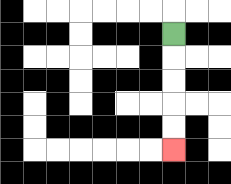{'start': '[7, 1]', 'end': '[7, 6]', 'path_directions': 'D,D,D,D,D', 'path_coordinates': '[[7, 1], [7, 2], [7, 3], [7, 4], [7, 5], [7, 6]]'}